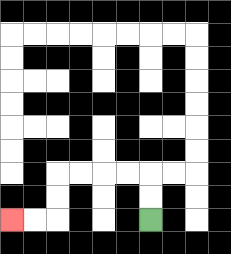{'start': '[6, 9]', 'end': '[0, 9]', 'path_directions': 'U,U,L,L,L,L,D,D,L,L', 'path_coordinates': '[[6, 9], [6, 8], [6, 7], [5, 7], [4, 7], [3, 7], [2, 7], [2, 8], [2, 9], [1, 9], [0, 9]]'}